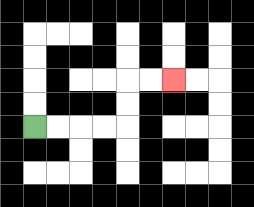{'start': '[1, 5]', 'end': '[7, 3]', 'path_directions': 'R,R,R,R,U,U,R,R', 'path_coordinates': '[[1, 5], [2, 5], [3, 5], [4, 5], [5, 5], [5, 4], [5, 3], [6, 3], [7, 3]]'}